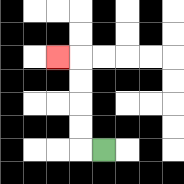{'start': '[4, 6]', 'end': '[2, 2]', 'path_directions': 'L,U,U,U,U,L', 'path_coordinates': '[[4, 6], [3, 6], [3, 5], [3, 4], [3, 3], [3, 2], [2, 2]]'}